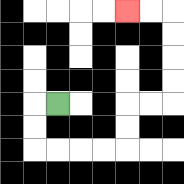{'start': '[2, 4]', 'end': '[5, 0]', 'path_directions': 'L,D,D,R,R,R,R,U,U,R,R,U,U,U,U,L,L', 'path_coordinates': '[[2, 4], [1, 4], [1, 5], [1, 6], [2, 6], [3, 6], [4, 6], [5, 6], [5, 5], [5, 4], [6, 4], [7, 4], [7, 3], [7, 2], [7, 1], [7, 0], [6, 0], [5, 0]]'}